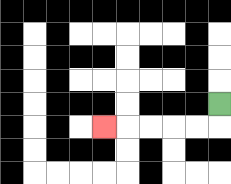{'start': '[9, 4]', 'end': '[4, 5]', 'path_directions': 'D,L,L,L,L,L', 'path_coordinates': '[[9, 4], [9, 5], [8, 5], [7, 5], [6, 5], [5, 5], [4, 5]]'}